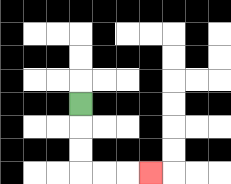{'start': '[3, 4]', 'end': '[6, 7]', 'path_directions': 'D,D,D,R,R,R', 'path_coordinates': '[[3, 4], [3, 5], [3, 6], [3, 7], [4, 7], [5, 7], [6, 7]]'}